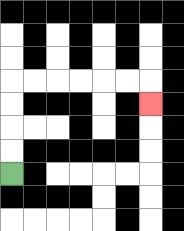{'start': '[0, 7]', 'end': '[6, 4]', 'path_directions': 'U,U,U,U,R,R,R,R,R,R,D', 'path_coordinates': '[[0, 7], [0, 6], [0, 5], [0, 4], [0, 3], [1, 3], [2, 3], [3, 3], [4, 3], [5, 3], [6, 3], [6, 4]]'}